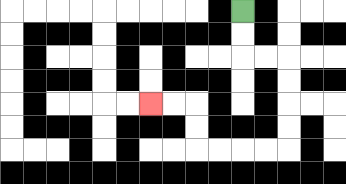{'start': '[10, 0]', 'end': '[6, 4]', 'path_directions': 'D,D,R,R,D,D,D,D,L,L,L,L,U,U,L,L', 'path_coordinates': '[[10, 0], [10, 1], [10, 2], [11, 2], [12, 2], [12, 3], [12, 4], [12, 5], [12, 6], [11, 6], [10, 6], [9, 6], [8, 6], [8, 5], [8, 4], [7, 4], [6, 4]]'}